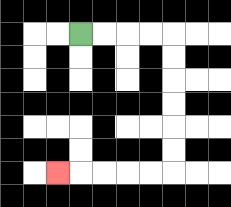{'start': '[3, 1]', 'end': '[2, 7]', 'path_directions': 'R,R,R,R,D,D,D,D,D,D,L,L,L,L,L', 'path_coordinates': '[[3, 1], [4, 1], [5, 1], [6, 1], [7, 1], [7, 2], [7, 3], [7, 4], [7, 5], [7, 6], [7, 7], [6, 7], [5, 7], [4, 7], [3, 7], [2, 7]]'}